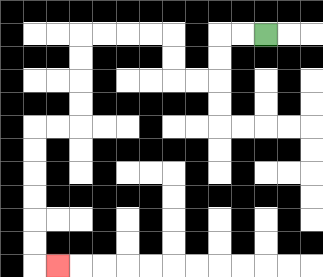{'start': '[11, 1]', 'end': '[2, 11]', 'path_directions': 'L,L,D,D,L,L,U,U,L,L,L,L,D,D,D,D,L,L,D,D,D,D,D,D,R', 'path_coordinates': '[[11, 1], [10, 1], [9, 1], [9, 2], [9, 3], [8, 3], [7, 3], [7, 2], [7, 1], [6, 1], [5, 1], [4, 1], [3, 1], [3, 2], [3, 3], [3, 4], [3, 5], [2, 5], [1, 5], [1, 6], [1, 7], [1, 8], [1, 9], [1, 10], [1, 11], [2, 11]]'}